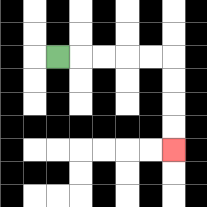{'start': '[2, 2]', 'end': '[7, 6]', 'path_directions': 'R,R,R,R,R,D,D,D,D', 'path_coordinates': '[[2, 2], [3, 2], [4, 2], [5, 2], [6, 2], [7, 2], [7, 3], [7, 4], [7, 5], [7, 6]]'}